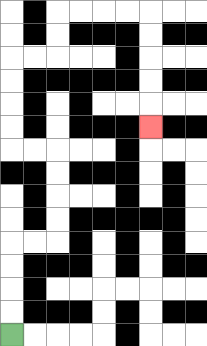{'start': '[0, 14]', 'end': '[6, 5]', 'path_directions': 'U,U,U,U,R,R,U,U,U,U,L,L,U,U,U,U,R,R,U,U,R,R,R,R,D,D,D,D,D', 'path_coordinates': '[[0, 14], [0, 13], [0, 12], [0, 11], [0, 10], [1, 10], [2, 10], [2, 9], [2, 8], [2, 7], [2, 6], [1, 6], [0, 6], [0, 5], [0, 4], [0, 3], [0, 2], [1, 2], [2, 2], [2, 1], [2, 0], [3, 0], [4, 0], [5, 0], [6, 0], [6, 1], [6, 2], [6, 3], [6, 4], [6, 5]]'}